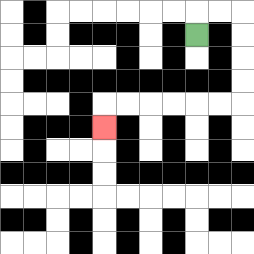{'start': '[8, 1]', 'end': '[4, 5]', 'path_directions': 'U,R,R,D,D,D,D,L,L,L,L,L,L,D', 'path_coordinates': '[[8, 1], [8, 0], [9, 0], [10, 0], [10, 1], [10, 2], [10, 3], [10, 4], [9, 4], [8, 4], [7, 4], [6, 4], [5, 4], [4, 4], [4, 5]]'}